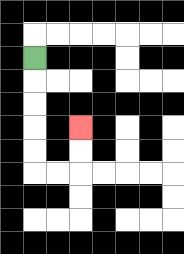{'start': '[1, 2]', 'end': '[3, 5]', 'path_directions': 'D,D,D,D,D,R,R,U,U', 'path_coordinates': '[[1, 2], [1, 3], [1, 4], [1, 5], [1, 6], [1, 7], [2, 7], [3, 7], [3, 6], [3, 5]]'}